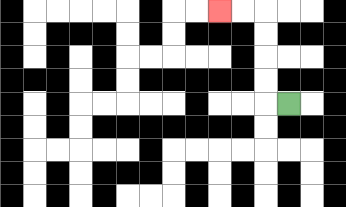{'start': '[12, 4]', 'end': '[9, 0]', 'path_directions': 'L,U,U,U,U,L,L', 'path_coordinates': '[[12, 4], [11, 4], [11, 3], [11, 2], [11, 1], [11, 0], [10, 0], [9, 0]]'}